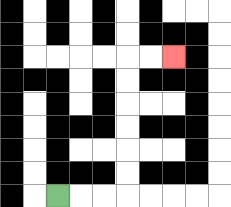{'start': '[2, 8]', 'end': '[7, 2]', 'path_directions': 'R,R,R,U,U,U,U,U,U,R,R', 'path_coordinates': '[[2, 8], [3, 8], [4, 8], [5, 8], [5, 7], [5, 6], [5, 5], [5, 4], [5, 3], [5, 2], [6, 2], [7, 2]]'}